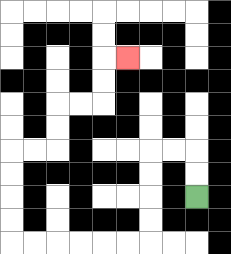{'start': '[8, 8]', 'end': '[5, 2]', 'path_directions': 'U,U,L,L,D,D,D,D,L,L,L,L,L,L,U,U,U,U,R,R,U,U,R,R,U,U,R', 'path_coordinates': '[[8, 8], [8, 7], [8, 6], [7, 6], [6, 6], [6, 7], [6, 8], [6, 9], [6, 10], [5, 10], [4, 10], [3, 10], [2, 10], [1, 10], [0, 10], [0, 9], [0, 8], [0, 7], [0, 6], [1, 6], [2, 6], [2, 5], [2, 4], [3, 4], [4, 4], [4, 3], [4, 2], [5, 2]]'}